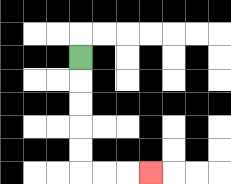{'start': '[3, 2]', 'end': '[6, 7]', 'path_directions': 'D,D,D,D,D,R,R,R', 'path_coordinates': '[[3, 2], [3, 3], [3, 4], [3, 5], [3, 6], [3, 7], [4, 7], [5, 7], [6, 7]]'}